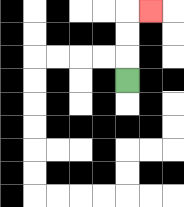{'start': '[5, 3]', 'end': '[6, 0]', 'path_directions': 'U,U,U,R', 'path_coordinates': '[[5, 3], [5, 2], [5, 1], [5, 0], [6, 0]]'}